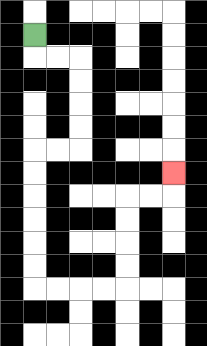{'start': '[1, 1]', 'end': '[7, 7]', 'path_directions': 'D,R,R,D,D,D,D,L,L,D,D,D,D,D,D,R,R,R,R,U,U,U,U,R,R,U', 'path_coordinates': '[[1, 1], [1, 2], [2, 2], [3, 2], [3, 3], [3, 4], [3, 5], [3, 6], [2, 6], [1, 6], [1, 7], [1, 8], [1, 9], [1, 10], [1, 11], [1, 12], [2, 12], [3, 12], [4, 12], [5, 12], [5, 11], [5, 10], [5, 9], [5, 8], [6, 8], [7, 8], [7, 7]]'}